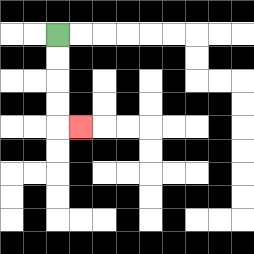{'start': '[2, 1]', 'end': '[3, 5]', 'path_directions': 'D,D,D,D,R', 'path_coordinates': '[[2, 1], [2, 2], [2, 3], [2, 4], [2, 5], [3, 5]]'}